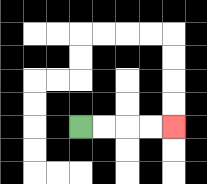{'start': '[3, 5]', 'end': '[7, 5]', 'path_directions': 'R,R,R,R', 'path_coordinates': '[[3, 5], [4, 5], [5, 5], [6, 5], [7, 5]]'}